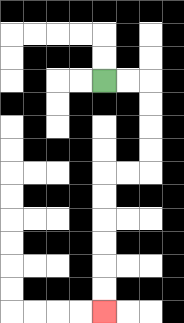{'start': '[4, 3]', 'end': '[4, 13]', 'path_directions': 'R,R,D,D,D,D,L,L,D,D,D,D,D,D', 'path_coordinates': '[[4, 3], [5, 3], [6, 3], [6, 4], [6, 5], [6, 6], [6, 7], [5, 7], [4, 7], [4, 8], [4, 9], [4, 10], [4, 11], [4, 12], [4, 13]]'}